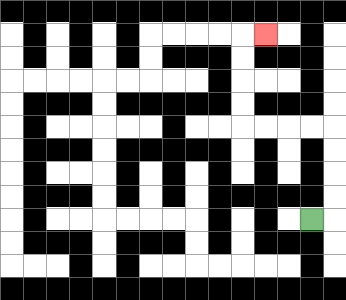{'start': '[13, 9]', 'end': '[11, 1]', 'path_directions': 'R,U,U,U,U,L,L,L,L,U,U,U,U,R', 'path_coordinates': '[[13, 9], [14, 9], [14, 8], [14, 7], [14, 6], [14, 5], [13, 5], [12, 5], [11, 5], [10, 5], [10, 4], [10, 3], [10, 2], [10, 1], [11, 1]]'}